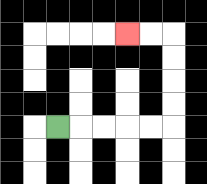{'start': '[2, 5]', 'end': '[5, 1]', 'path_directions': 'R,R,R,R,R,U,U,U,U,L,L', 'path_coordinates': '[[2, 5], [3, 5], [4, 5], [5, 5], [6, 5], [7, 5], [7, 4], [7, 3], [7, 2], [7, 1], [6, 1], [5, 1]]'}